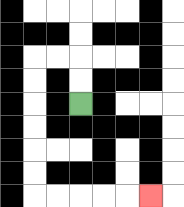{'start': '[3, 4]', 'end': '[6, 8]', 'path_directions': 'U,U,L,L,D,D,D,D,D,D,R,R,R,R,R', 'path_coordinates': '[[3, 4], [3, 3], [3, 2], [2, 2], [1, 2], [1, 3], [1, 4], [1, 5], [1, 6], [1, 7], [1, 8], [2, 8], [3, 8], [4, 8], [5, 8], [6, 8]]'}